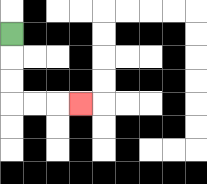{'start': '[0, 1]', 'end': '[3, 4]', 'path_directions': 'D,D,D,R,R,R', 'path_coordinates': '[[0, 1], [0, 2], [0, 3], [0, 4], [1, 4], [2, 4], [3, 4]]'}